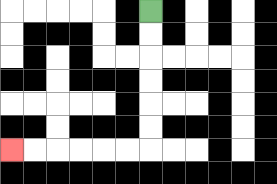{'start': '[6, 0]', 'end': '[0, 6]', 'path_directions': 'D,D,D,D,D,D,L,L,L,L,L,L', 'path_coordinates': '[[6, 0], [6, 1], [6, 2], [6, 3], [6, 4], [6, 5], [6, 6], [5, 6], [4, 6], [3, 6], [2, 6], [1, 6], [0, 6]]'}